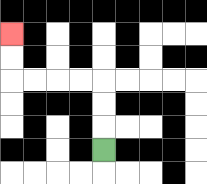{'start': '[4, 6]', 'end': '[0, 1]', 'path_directions': 'U,U,U,L,L,L,L,U,U', 'path_coordinates': '[[4, 6], [4, 5], [4, 4], [4, 3], [3, 3], [2, 3], [1, 3], [0, 3], [0, 2], [0, 1]]'}